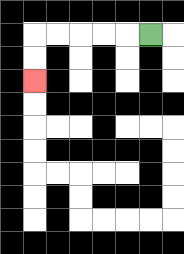{'start': '[6, 1]', 'end': '[1, 3]', 'path_directions': 'L,L,L,L,L,D,D', 'path_coordinates': '[[6, 1], [5, 1], [4, 1], [3, 1], [2, 1], [1, 1], [1, 2], [1, 3]]'}